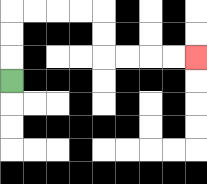{'start': '[0, 3]', 'end': '[8, 2]', 'path_directions': 'U,U,U,R,R,R,R,D,D,R,R,R,R', 'path_coordinates': '[[0, 3], [0, 2], [0, 1], [0, 0], [1, 0], [2, 0], [3, 0], [4, 0], [4, 1], [4, 2], [5, 2], [6, 2], [7, 2], [8, 2]]'}